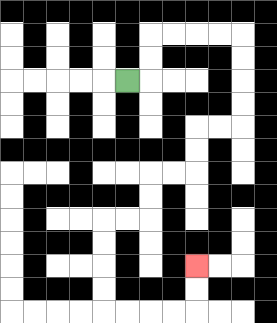{'start': '[5, 3]', 'end': '[8, 11]', 'path_directions': 'R,U,U,R,R,R,R,D,D,D,D,L,L,D,D,L,L,D,D,L,L,D,D,D,D,R,R,R,R,U,U', 'path_coordinates': '[[5, 3], [6, 3], [6, 2], [6, 1], [7, 1], [8, 1], [9, 1], [10, 1], [10, 2], [10, 3], [10, 4], [10, 5], [9, 5], [8, 5], [8, 6], [8, 7], [7, 7], [6, 7], [6, 8], [6, 9], [5, 9], [4, 9], [4, 10], [4, 11], [4, 12], [4, 13], [5, 13], [6, 13], [7, 13], [8, 13], [8, 12], [8, 11]]'}